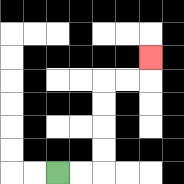{'start': '[2, 7]', 'end': '[6, 2]', 'path_directions': 'R,R,U,U,U,U,R,R,U', 'path_coordinates': '[[2, 7], [3, 7], [4, 7], [4, 6], [4, 5], [4, 4], [4, 3], [5, 3], [6, 3], [6, 2]]'}